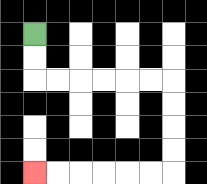{'start': '[1, 1]', 'end': '[1, 7]', 'path_directions': 'D,D,R,R,R,R,R,R,D,D,D,D,L,L,L,L,L,L', 'path_coordinates': '[[1, 1], [1, 2], [1, 3], [2, 3], [3, 3], [4, 3], [5, 3], [6, 3], [7, 3], [7, 4], [7, 5], [7, 6], [7, 7], [6, 7], [5, 7], [4, 7], [3, 7], [2, 7], [1, 7]]'}